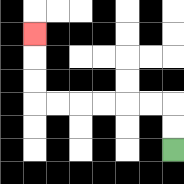{'start': '[7, 6]', 'end': '[1, 1]', 'path_directions': 'U,U,L,L,L,L,L,L,U,U,U', 'path_coordinates': '[[7, 6], [7, 5], [7, 4], [6, 4], [5, 4], [4, 4], [3, 4], [2, 4], [1, 4], [1, 3], [1, 2], [1, 1]]'}